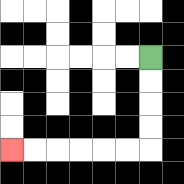{'start': '[6, 2]', 'end': '[0, 6]', 'path_directions': 'D,D,D,D,L,L,L,L,L,L', 'path_coordinates': '[[6, 2], [6, 3], [6, 4], [6, 5], [6, 6], [5, 6], [4, 6], [3, 6], [2, 6], [1, 6], [0, 6]]'}